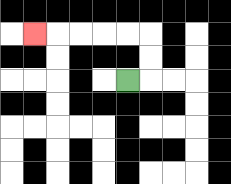{'start': '[5, 3]', 'end': '[1, 1]', 'path_directions': 'R,U,U,L,L,L,L,L', 'path_coordinates': '[[5, 3], [6, 3], [6, 2], [6, 1], [5, 1], [4, 1], [3, 1], [2, 1], [1, 1]]'}